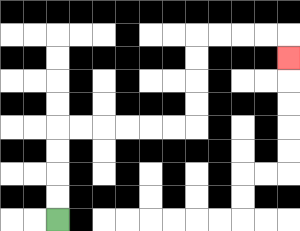{'start': '[2, 9]', 'end': '[12, 2]', 'path_directions': 'U,U,U,U,R,R,R,R,R,R,U,U,U,U,R,R,R,R,D', 'path_coordinates': '[[2, 9], [2, 8], [2, 7], [2, 6], [2, 5], [3, 5], [4, 5], [5, 5], [6, 5], [7, 5], [8, 5], [8, 4], [8, 3], [8, 2], [8, 1], [9, 1], [10, 1], [11, 1], [12, 1], [12, 2]]'}